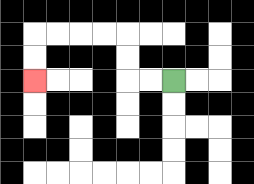{'start': '[7, 3]', 'end': '[1, 3]', 'path_directions': 'L,L,U,U,L,L,L,L,D,D', 'path_coordinates': '[[7, 3], [6, 3], [5, 3], [5, 2], [5, 1], [4, 1], [3, 1], [2, 1], [1, 1], [1, 2], [1, 3]]'}